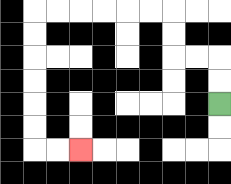{'start': '[9, 4]', 'end': '[3, 6]', 'path_directions': 'U,U,L,L,U,U,L,L,L,L,L,L,D,D,D,D,D,D,R,R', 'path_coordinates': '[[9, 4], [9, 3], [9, 2], [8, 2], [7, 2], [7, 1], [7, 0], [6, 0], [5, 0], [4, 0], [3, 0], [2, 0], [1, 0], [1, 1], [1, 2], [1, 3], [1, 4], [1, 5], [1, 6], [2, 6], [3, 6]]'}